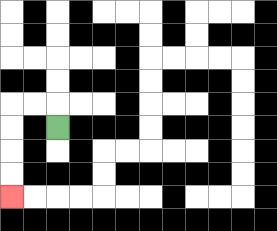{'start': '[2, 5]', 'end': '[0, 8]', 'path_directions': 'U,L,L,D,D,D,D', 'path_coordinates': '[[2, 5], [2, 4], [1, 4], [0, 4], [0, 5], [0, 6], [0, 7], [0, 8]]'}